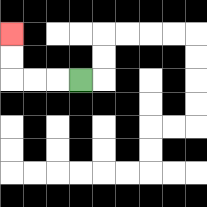{'start': '[3, 3]', 'end': '[0, 1]', 'path_directions': 'L,L,L,U,U', 'path_coordinates': '[[3, 3], [2, 3], [1, 3], [0, 3], [0, 2], [0, 1]]'}